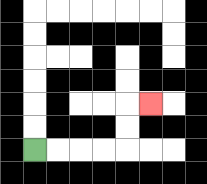{'start': '[1, 6]', 'end': '[6, 4]', 'path_directions': 'R,R,R,R,U,U,R', 'path_coordinates': '[[1, 6], [2, 6], [3, 6], [4, 6], [5, 6], [5, 5], [5, 4], [6, 4]]'}